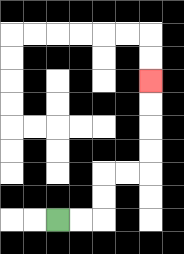{'start': '[2, 9]', 'end': '[6, 3]', 'path_directions': 'R,R,U,U,R,R,U,U,U,U', 'path_coordinates': '[[2, 9], [3, 9], [4, 9], [4, 8], [4, 7], [5, 7], [6, 7], [6, 6], [6, 5], [6, 4], [6, 3]]'}